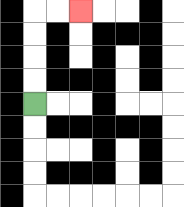{'start': '[1, 4]', 'end': '[3, 0]', 'path_directions': 'U,U,U,U,R,R', 'path_coordinates': '[[1, 4], [1, 3], [1, 2], [1, 1], [1, 0], [2, 0], [3, 0]]'}